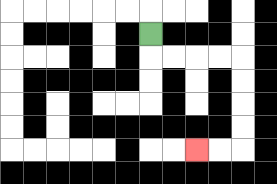{'start': '[6, 1]', 'end': '[8, 6]', 'path_directions': 'D,R,R,R,R,D,D,D,D,L,L', 'path_coordinates': '[[6, 1], [6, 2], [7, 2], [8, 2], [9, 2], [10, 2], [10, 3], [10, 4], [10, 5], [10, 6], [9, 6], [8, 6]]'}